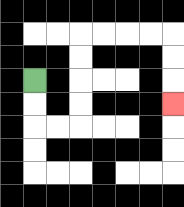{'start': '[1, 3]', 'end': '[7, 4]', 'path_directions': 'D,D,R,R,U,U,U,U,R,R,R,R,D,D,D', 'path_coordinates': '[[1, 3], [1, 4], [1, 5], [2, 5], [3, 5], [3, 4], [3, 3], [3, 2], [3, 1], [4, 1], [5, 1], [6, 1], [7, 1], [7, 2], [7, 3], [7, 4]]'}